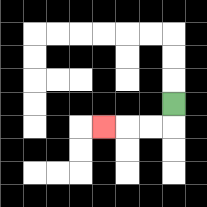{'start': '[7, 4]', 'end': '[4, 5]', 'path_directions': 'D,L,L,L', 'path_coordinates': '[[7, 4], [7, 5], [6, 5], [5, 5], [4, 5]]'}